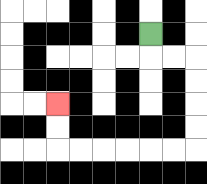{'start': '[6, 1]', 'end': '[2, 4]', 'path_directions': 'D,R,R,D,D,D,D,L,L,L,L,L,L,U,U', 'path_coordinates': '[[6, 1], [6, 2], [7, 2], [8, 2], [8, 3], [8, 4], [8, 5], [8, 6], [7, 6], [6, 6], [5, 6], [4, 6], [3, 6], [2, 6], [2, 5], [2, 4]]'}